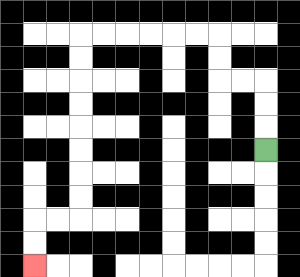{'start': '[11, 6]', 'end': '[1, 11]', 'path_directions': 'U,U,U,L,L,U,U,L,L,L,L,L,L,D,D,D,D,D,D,D,D,L,L,D,D', 'path_coordinates': '[[11, 6], [11, 5], [11, 4], [11, 3], [10, 3], [9, 3], [9, 2], [9, 1], [8, 1], [7, 1], [6, 1], [5, 1], [4, 1], [3, 1], [3, 2], [3, 3], [3, 4], [3, 5], [3, 6], [3, 7], [3, 8], [3, 9], [2, 9], [1, 9], [1, 10], [1, 11]]'}